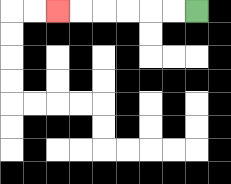{'start': '[8, 0]', 'end': '[2, 0]', 'path_directions': 'L,L,L,L,L,L', 'path_coordinates': '[[8, 0], [7, 0], [6, 0], [5, 0], [4, 0], [3, 0], [2, 0]]'}